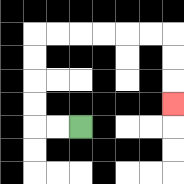{'start': '[3, 5]', 'end': '[7, 4]', 'path_directions': 'L,L,U,U,U,U,R,R,R,R,R,R,D,D,D', 'path_coordinates': '[[3, 5], [2, 5], [1, 5], [1, 4], [1, 3], [1, 2], [1, 1], [2, 1], [3, 1], [4, 1], [5, 1], [6, 1], [7, 1], [7, 2], [7, 3], [7, 4]]'}